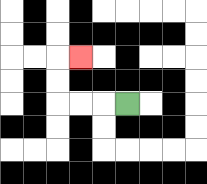{'start': '[5, 4]', 'end': '[3, 2]', 'path_directions': 'L,L,L,U,U,R', 'path_coordinates': '[[5, 4], [4, 4], [3, 4], [2, 4], [2, 3], [2, 2], [3, 2]]'}